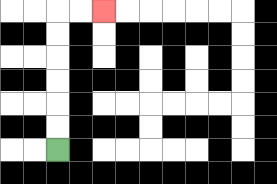{'start': '[2, 6]', 'end': '[4, 0]', 'path_directions': 'U,U,U,U,U,U,R,R', 'path_coordinates': '[[2, 6], [2, 5], [2, 4], [2, 3], [2, 2], [2, 1], [2, 0], [3, 0], [4, 0]]'}